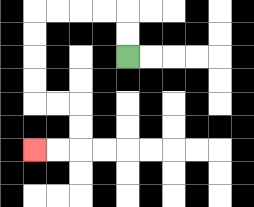{'start': '[5, 2]', 'end': '[1, 6]', 'path_directions': 'U,U,L,L,L,L,D,D,D,D,R,R,D,D,L,L', 'path_coordinates': '[[5, 2], [5, 1], [5, 0], [4, 0], [3, 0], [2, 0], [1, 0], [1, 1], [1, 2], [1, 3], [1, 4], [2, 4], [3, 4], [3, 5], [3, 6], [2, 6], [1, 6]]'}